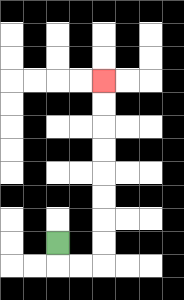{'start': '[2, 10]', 'end': '[4, 3]', 'path_directions': 'D,R,R,U,U,U,U,U,U,U,U', 'path_coordinates': '[[2, 10], [2, 11], [3, 11], [4, 11], [4, 10], [4, 9], [4, 8], [4, 7], [4, 6], [4, 5], [4, 4], [4, 3]]'}